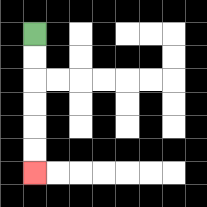{'start': '[1, 1]', 'end': '[1, 7]', 'path_directions': 'D,D,D,D,D,D', 'path_coordinates': '[[1, 1], [1, 2], [1, 3], [1, 4], [1, 5], [1, 6], [1, 7]]'}